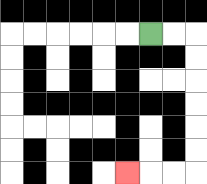{'start': '[6, 1]', 'end': '[5, 7]', 'path_directions': 'R,R,D,D,D,D,D,D,L,L,L', 'path_coordinates': '[[6, 1], [7, 1], [8, 1], [8, 2], [8, 3], [8, 4], [8, 5], [8, 6], [8, 7], [7, 7], [6, 7], [5, 7]]'}